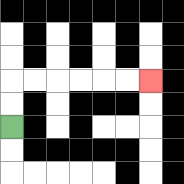{'start': '[0, 5]', 'end': '[6, 3]', 'path_directions': 'U,U,R,R,R,R,R,R', 'path_coordinates': '[[0, 5], [0, 4], [0, 3], [1, 3], [2, 3], [3, 3], [4, 3], [5, 3], [6, 3]]'}